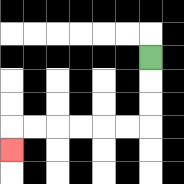{'start': '[6, 2]', 'end': '[0, 6]', 'path_directions': 'D,D,D,L,L,L,L,L,L,D', 'path_coordinates': '[[6, 2], [6, 3], [6, 4], [6, 5], [5, 5], [4, 5], [3, 5], [2, 5], [1, 5], [0, 5], [0, 6]]'}